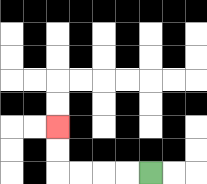{'start': '[6, 7]', 'end': '[2, 5]', 'path_directions': 'L,L,L,L,U,U', 'path_coordinates': '[[6, 7], [5, 7], [4, 7], [3, 7], [2, 7], [2, 6], [2, 5]]'}